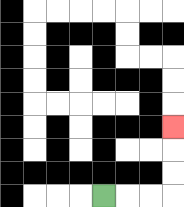{'start': '[4, 8]', 'end': '[7, 5]', 'path_directions': 'R,R,R,U,U,U', 'path_coordinates': '[[4, 8], [5, 8], [6, 8], [7, 8], [7, 7], [7, 6], [7, 5]]'}